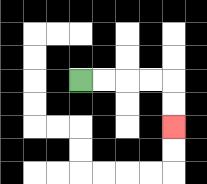{'start': '[3, 3]', 'end': '[7, 5]', 'path_directions': 'R,R,R,R,D,D', 'path_coordinates': '[[3, 3], [4, 3], [5, 3], [6, 3], [7, 3], [7, 4], [7, 5]]'}